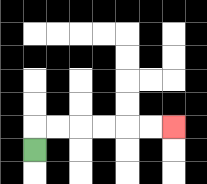{'start': '[1, 6]', 'end': '[7, 5]', 'path_directions': 'U,R,R,R,R,R,R', 'path_coordinates': '[[1, 6], [1, 5], [2, 5], [3, 5], [4, 5], [5, 5], [6, 5], [7, 5]]'}